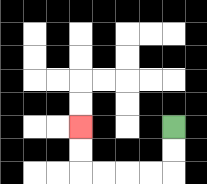{'start': '[7, 5]', 'end': '[3, 5]', 'path_directions': 'D,D,L,L,L,L,U,U', 'path_coordinates': '[[7, 5], [7, 6], [7, 7], [6, 7], [5, 7], [4, 7], [3, 7], [3, 6], [3, 5]]'}